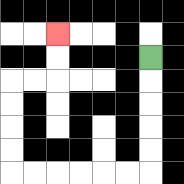{'start': '[6, 2]', 'end': '[2, 1]', 'path_directions': 'D,D,D,D,D,L,L,L,L,L,L,U,U,U,U,R,R,U,U', 'path_coordinates': '[[6, 2], [6, 3], [6, 4], [6, 5], [6, 6], [6, 7], [5, 7], [4, 7], [3, 7], [2, 7], [1, 7], [0, 7], [0, 6], [0, 5], [0, 4], [0, 3], [1, 3], [2, 3], [2, 2], [2, 1]]'}